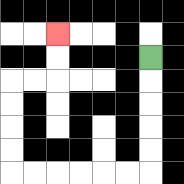{'start': '[6, 2]', 'end': '[2, 1]', 'path_directions': 'D,D,D,D,D,L,L,L,L,L,L,U,U,U,U,R,R,U,U', 'path_coordinates': '[[6, 2], [6, 3], [6, 4], [6, 5], [6, 6], [6, 7], [5, 7], [4, 7], [3, 7], [2, 7], [1, 7], [0, 7], [0, 6], [0, 5], [0, 4], [0, 3], [1, 3], [2, 3], [2, 2], [2, 1]]'}